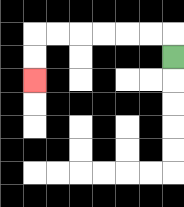{'start': '[7, 2]', 'end': '[1, 3]', 'path_directions': 'U,L,L,L,L,L,L,D,D', 'path_coordinates': '[[7, 2], [7, 1], [6, 1], [5, 1], [4, 1], [3, 1], [2, 1], [1, 1], [1, 2], [1, 3]]'}